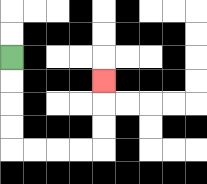{'start': '[0, 2]', 'end': '[4, 3]', 'path_directions': 'D,D,D,D,R,R,R,R,U,U,U', 'path_coordinates': '[[0, 2], [0, 3], [0, 4], [0, 5], [0, 6], [1, 6], [2, 6], [3, 6], [4, 6], [4, 5], [4, 4], [4, 3]]'}